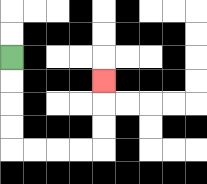{'start': '[0, 2]', 'end': '[4, 3]', 'path_directions': 'D,D,D,D,R,R,R,R,U,U,U', 'path_coordinates': '[[0, 2], [0, 3], [0, 4], [0, 5], [0, 6], [1, 6], [2, 6], [3, 6], [4, 6], [4, 5], [4, 4], [4, 3]]'}